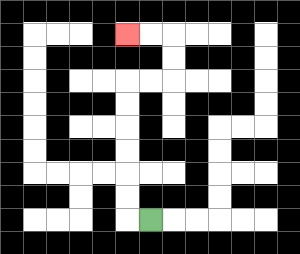{'start': '[6, 9]', 'end': '[5, 1]', 'path_directions': 'L,U,U,U,U,U,U,R,R,U,U,L,L', 'path_coordinates': '[[6, 9], [5, 9], [5, 8], [5, 7], [5, 6], [5, 5], [5, 4], [5, 3], [6, 3], [7, 3], [7, 2], [7, 1], [6, 1], [5, 1]]'}